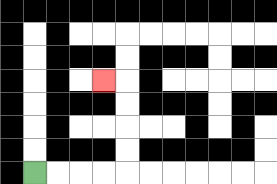{'start': '[1, 7]', 'end': '[4, 3]', 'path_directions': 'R,R,R,R,U,U,U,U,L', 'path_coordinates': '[[1, 7], [2, 7], [3, 7], [4, 7], [5, 7], [5, 6], [5, 5], [5, 4], [5, 3], [4, 3]]'}